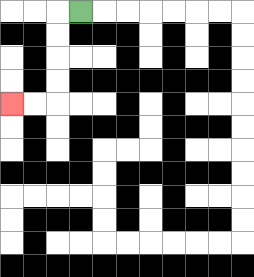{'start': '[3, 0]', 'end': '[0, 4]', 'path_directions': 'L,D,D,D,D,L,L', 'path_coordinates': '[[3, 0], [2, 0], [2, 1], [2, 2], [2, 3], [2, 4], [1, 4], [0, 4]]'}